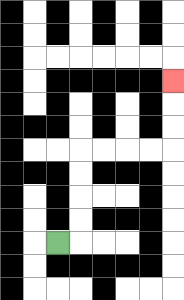{'start': '[2, 10]', 'end': '[7, 3]', 'path_directions': 'R,U,U,U,U,R,R,R,R,U,U,U', 'path_coordinates': '[[2, 10], [3, 10], [3, 9], [3, 8], [3, 7], [3, 6], [4, 6], [5, 6], [6, 6], [7, 6], [7, 5], [7, 4], [7, 3]]'}